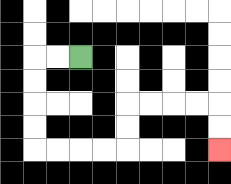{'start': '[3, 2]', 'end': '[9, 6]', 'path_directions': 'L,L,D,D,D,D,R,R,R,R,U,U,R,R,R,R,D,D', 'path_coordinates': '[[3, 2], [2, 2], [1, 2], [1, 3], [1, 4], [1, 5], [1, 6], [2, 6], [3, 6], [4, 6], [5, 6], [5, 5], [5, 4], [6, 4], [7, 4], [8, 4], [9, 4], [9, 5], [9, 6]]'}